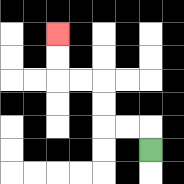{'start': '[6, 6]', 'end': '[2, 1]', 'path_directions': 'U,L,L,U,U,L,L,U,U', 'path_coordinates': '[[6, 6], [6, 5], [5, 5], [4, 5], [4, 4], [4, 3], [3, 3], [2, 3], [2, 2], [2, 1]]'}